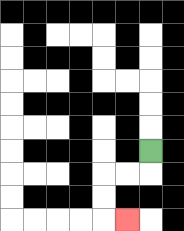{'start': '[6, 6]', 'end': '[5, 9]', 'path_directions': 'D,L,L,D,D,R', 'path_coordinates': '[[6, 6], [6, 7], [5, 7], [4, 7], [4, 8], [4, 9], [5, 9]]'}